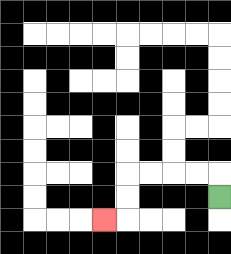{'start': '[9, 8]', 'end': '[4, 9]', 'path_directions': 'U,L,L,L,L,D,D,L', 'path_coordinates': '[[9, 8], [9, 7], [8, 7], [7, 7], [6, 7], [5, 7], [5, 8], [5, 9], [4, 9]]'}